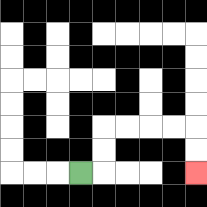{'start': '[3, 7]', 'end': '[8, 7]', 'path_directions': 'R,U,U,R,R,R,R,D,D', 'path_coordinates': '[[3, 7], [4, 7], [4, 6], [4, 5], [5, 5], [6, 5], [7, 5], [8, 5], [8, 6], [8, 7]]'}